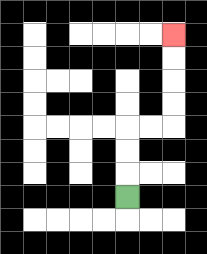{'start': '[5, 8]', 'end': '[7, 1]', 'path_directions': 'U,U,U,R,R,U,U,U,U', 'path_coordinates': '[[5, 8], [5, 7], [5, 6], [5, 5], [6, 5], [7, 5], [7, 4], [7, 3], [7, 2], [7, 1]]'}